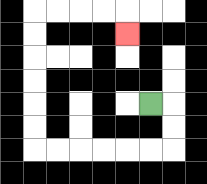{'start': '[6, 4]', 'end': '[5, 1]', 'path_directions': 'R,D,D,L,L,L,L,L,L,U,U,U,U,U,U,R,R,R,R,D', 'path_coordinates': '[[6, 4], [7, 4], [7, 5], [7, 6], [6, 6], [5, 6], [4, 6], [3, 6], [2, 6], [1, 6], [1, 5], [1, 4], [1, 3], [1, 2], [1, 1], [1, 0], [2, 0], [3, 0], [4, 0], [5, 0], [5, 1]]'}